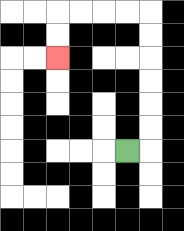{'start': '[5, 6]', 'end': '[2, 2]', 'path_directions': 'R,U,U,U,U,U,U,L,L,L,L,D,D', 'path_coordinates': '[[5, 6], [6, 6], [6, 5], [6, 4], [6, 3], [6, 2], [6, 1], [6, 0], [5, 0], [4, 0], [3, 0], [2, 0], [2, 1], [2, 2]]'}